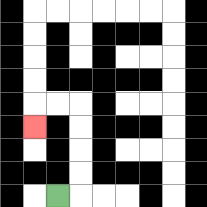{'start': '[2, 8]', 'end': '[1, 5]', 'path_directions': 'R,U,U,U,U,L,L,D', 'path_coordinates': '[[2, 8], [3, 8], [3, 7], [3, 6], [3, 5], [3, 4], [2, 4], [1, 4], [1, 5]]'}